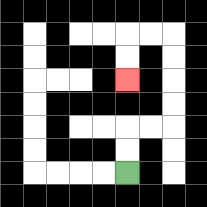{'start': '[5, 7]', 'end': '[5, 3]', 'path_directions': 'U,U,R,R,U,U,U,U,L,L,D,D', 'path_coordinates': '[[5, 7], [5, 6], [5, 5], [6, 5], [7, 5], [7, 4], [7, 3], [7, 2], [7, 1], [6, 1], [5, 1], [5, 2], [5, 3]]'}